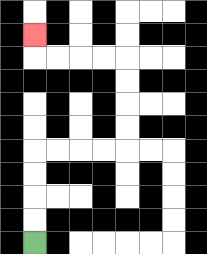{'start': '[1, 10]', 'end': '[1, 1]', 'path_directions': 'U,U,U,U,R,R,R,R,U,U,U,U,L,L,L,L,U', 'path_coordinates': '[[1, 10], [1, 9], [1, 8], [1, 7], [1, 6], [2, 6], [3, 6], [4, 6], [5, 6], [5, 5], [5, 4], [5, 3], [5, 2], [4, 2], [3, 2], [2, 2], [1, 2], [1, 1]]'}